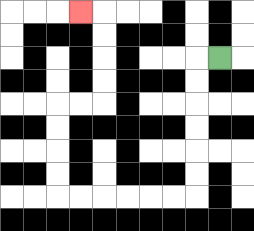{'start': '[9, 2]', 'end': '[3, 0]', 'path_directions': 'L,D,D,D,D,D,D,L,L,L,L,L,L,U,U,U,U,R,R,U,U,U,U,L', 'path_coordinates': '[[9, 2], [8, 2], [8, 3], [8, 4], [8, 5], [8, 6], [8, 7], [8, 8], [7, 8], [6, 8], [5, 8], [4, 8], [3, 8], [2, 8], [2, 7], [2, 6], [2, 5], [2, 4], [3, 4], [4, 4], [4, 3], [4, 2], [4, 1], [4, 0], [3, 0]]'}